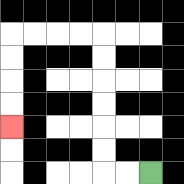{'start': '[6, 7]', 'end': '[0, 5]', 'path_directions': 'L,L,U,U,U,U,U,U,L,L,L,L,D,D,D,D', 'path_coordinates': '[[6, 7], [5, 7], [4, 7], [4, 6], [4, 5], [4, 4], [4, 3], [4, 2], [4, 1], [3, 1], [2, 1], [1, 1], [0, 1], [0, 2], [0, 3], [0, 4], [0, 5]]'}